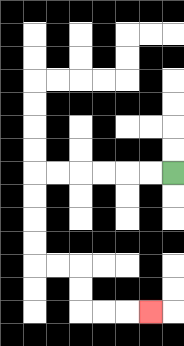{'start': '[7, 7]', 'end': '[6, 13]', 'path_directions': 'L,L,L,L,L,L,D,D,D,D,R,R,D,D,R,R,R', 'path_coordinates': '[[7, 7], [6, 7], [5, 7], [4, 7], [3, 7], [2, 7], [1, 7], [1, 8], [1, 9], [1, 10], [1, 11], [2, 11], [3, 11], [3, 12], [3, 13], [4, 13], [5, 13], [6, 13]]'}